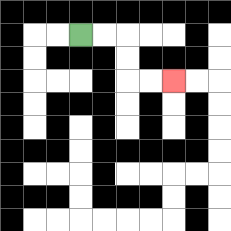{'start': '[3, 1]', 'end': '[7, 3]', 'path_directions': 'R,R,D,D,R,R', 'path_coordinates': '[[3, 1], [4, 1], [5, 1], [5, 2], [5, 3], [6, 3], [7, 3]]'}